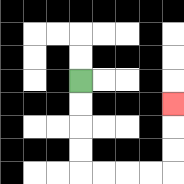{'start': '[3, 3]', 'end': '[7, 4]', 'path_directions': 'D,D,D,D,R,R,R,R,U,U,U', 'path_coordinates': '[[3, 3], [3, 4], [3, 5], [3, 6], [3, 7], [4, 7], [5, 7], [6, 7], [7, 7], [7, 6], [7, 5], [7, 4]]'}